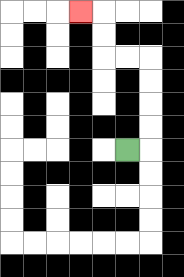{'start': '[5, 6]', 'end': '[3, 0]', 'path_directions': 'R,U,U,U,U,L,L,U,U,L', 'path_coordinates': '[[5, 6], [6, 6], [6, 5], [6, 4], [6, 3], [6, 2], [5, 2], [4, 2], [4, 1], [4, 0], [3, 0]]'}